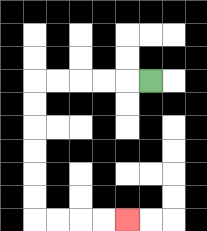{'start': '[6, 3]', 'end': '[5, 9]', 'path_directions': 'L,L,L,L,L,D,D,D,D,D,D,R,R,R,R', 'path_coordinates': '[[6, 3], [5, 3], [4, 3], [3, 3], [2, 3], [1, 3], [1, 4], [1, 5], [1, 6], [1, 7], [1, 8], [1, 9], [2, 9], [3, 9], [4, 9], [5, 9]]'}